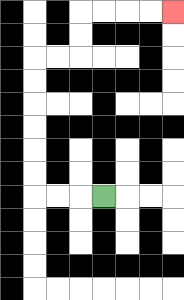{'start': '[4, 8]', 'end': '[7, 0]', 'path_directions': 'L,L,L,U,U,U,U,U,U,R,R,U,U,R,R,R,R', 'path_coordinates': '[[4, 8], [3, 8], [2, 8], [1, 8], [1, 7], [1, 6], [1, 5], [1, 4], [1, 3], [1, 2], [2, 2], [3, 2], [3, 1], [3, 0], [4, 0], [5, 0], [6, 0], [7, 0]]'}